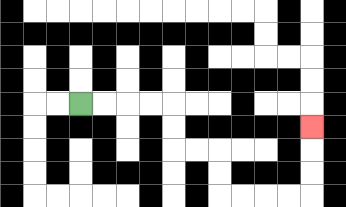{'start': '[3, 4]', 'end': '[13, 5]', 'path_directions': 'R,R,R,R,D,D,R,R,D,D,R,R,R,R,U,U,U', 'path_coordinates': '[[3, 4], [4, 4], [5, 4], [6, 4], [7, 4], [7, 5], [7, 6], [8, 6], [9, 6], [9, 7], [9, 8], [10, 8], [11, 8], [12, 8], [13, 8], [13, 7], [13, 6], [13, 5]]'}